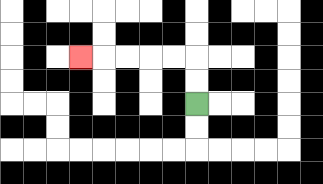{'start': '[8, 4]', 'end': '[3, 2]', 'path_directions': 'U,U,L,L,L,L,L', 'path_coordinates': '[[8, 4], [8, 3], [8, 2], [7, 2], [6, 2], [5, 2], [4, 2], [3, 2]]'}